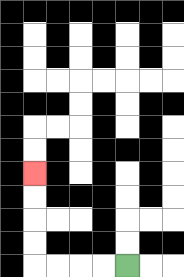{'start': '[5, 11]', 'end': '[1, 7]', 'path_directions': 'L,L,L,L,U,U,U,U', 'path_coordinates': '[[5, 11], [4, 11], [3, 11], [2, 11], [1, 11], [1, 10], [1, 9], [1, 8], [1, 7]]'}